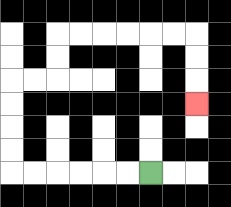{'start': '[6, 7]', 'end': '[8, 4]', 'path_directions': 'L,L,L,L,L,L,U,U,U,U,R,R,U,U,R,R,R,R,R,R,D,D,D', 'path_coordinates': '[[6, 7], [5, 7], [4, 7], [3, 7], [2, 7], [1, 7], [0, 7], [0, 6], [0, 5], [0, 4], [0, 3], [1, 3], [2, 3], [2, 2], [2, 1], [3, 1], [4, 1], [5, 1], [6, 1], [7, 1], [8, 1], [8, 2], [8, 3], [8, 4]]'}